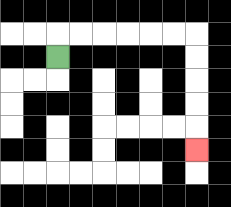{'start': '[2, 2]', 'end': '[8, 6]', 'path_directions': 'U,R,R,R,R,R,R,D,D,D,D,D', 'path_coordinates': '[[2, 2], [2, 1], [3, 1], [4, 1], [5, 1], [6, 1], [7, 1], [8, 1], [8, 2], [8, 3], [8, 4], [8, 5], [8, 6]]'}